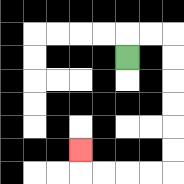{'start': '[5, 2]', 'end': '[3, 6]', 'path_directions': 'U,R,R,D,D,D,D,D,D,L,L,L,L,U', 'path_coordinates': '[[5, 2], [5, 1], [6, 1], [7, 1], [7, 2], [7, 3], [7, 4], [7, 5], [7, 6], [7, 7], [6, 7], [5, 7], [4, 7], [3, 7], [3, 6]]'}